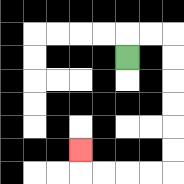{'start': '[5, 2]', 'end': '[3, 6]', 'path_directions': 'U,R,R,D,D,D,D,D,D,L,L,L,L,U', 'path_coordinates': '[[5, 2], [5, 1], [6, 1], [7, 1], [7, 2], [7, 3], [7, 4], [7, 5], [7, 6], [7, 7], [6, 7], [5, 7], [4, 7], [3, 7], [3, 6]]'}